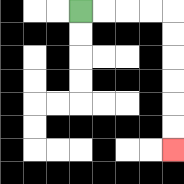{'start': '[3, 0]', 'end': '[7, 6]', 'path_directions': 'R,R,R,R,D,D,D,D,D,D', 'path_coordinates': '[[3, 0], [4, 0], [5, 0], [6, 0], [7, 0], [7, 1], [7, 2], [7, 3], [7, 4], [7, 5], [7, 6]]'}